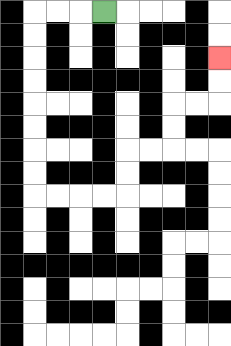{'start': '[4, 0]', 'end': '[9, 2]', 'path_directions': 'L,L,L,D,D,D,D,D,D,D,D,R,R,R,R,U,U,R,R,U,U,R,R,U,U', 'path_coordinates': '[[4, 0], [3, 0], [2, 0], [1, 0], [1, 1], [1, 2], [1, 3], [1, 4], [1, 5], [1, 6], [1, 7], [1, 8], [2, 8], [3, 8], [4, 8], [5, 8], [5, 7], [5, 6], [6, 6], [7, 6], [7, 5], [7, 4], [8, 4], [9, 4], [9, 3], [9, 2]]'}